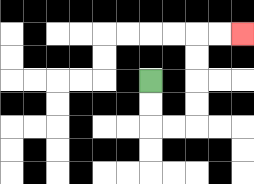{'start': '[6, 3]', 'end': '[10, 1]', 'path_directions': 'D,D,R,R,U,U,U,U,R,R', 'path_coordinates': '[[6, 3], [6, 4], [6, 5], [7, 5], [8, 5], [8, 4], [8, 3], [8, 2], [8, 1], [9, 1], [10, 1]]'}